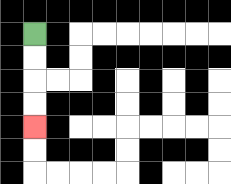{'start': '[1, 1]', 'end': '[1, 5]', 'path_directions': 'D,D,D,D', 'path_coordinates': '[[1, 1], [1, 2], [1, 3], [1, 4], [1, 5]]'}